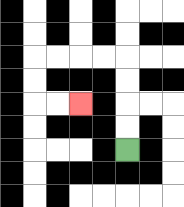{'start': '[5, 6]', 'end': '[3, 4]', 'path_directions': 'U,U,U,U,L,L,L,L,D,D,R,R', 'path_coordinates': '[[5, 6], [5, 5], [5, 4], [5, 3], [5, 2], [4, 2], [3, 2], [2, 2], [1, 2], [1, 3], [1, 4], [2, 4], [3, 4]]'}